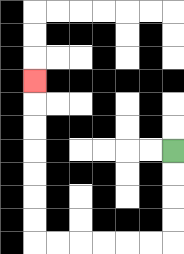{'start': '[7, 6]', 'end': '[1, 3]', 'path_directions': 'D,D,D,D,L,L,L,L,L,L,U,U,U,U,U,U,U', 'path_coordinates': '[[7, 6], [7, 7], [7, 8], [7, 9], [7, 10], [6, 10], [5, 10], [4, 10], [3, 10], [2, 10], [1, 10], [1, 9], [1, 8], [1, 7], [1, 6], [1, 5], [1, 4], [1, 3]]'}